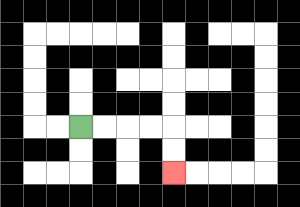{'start': '[3, 5]', 'end': '[7, 7]', 'path_directions': 'R,R,R,R,D,D', 'path_coordinates': '[[3, 5], [4, 5], [5, 5], [6, 5], [7, 5], [7, 6], [7, 7]]'}